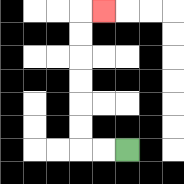{'start': '[5, 6]', 'end': '[4, 0]', 'path_directions': 'L,L,U,U,U,U,U,U,R', 'path_coordinates': '[[5, 6], [4, 6], [3, 6], [3, 5], [3, 4], [3, 3], [3, 2], [3, 1], [3, 0], [4, 0]]'}